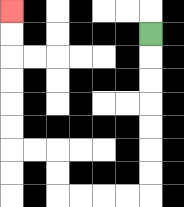{'start': '[6, 1]', 'end': '[0, 0]', 'path_directions': 'D,D,D,D,D,D,D,L,L,L,L,U,U,L,L,U,U,U,U,U,U', 'path_coordinates': '[[6, 1], [6, 2], [6, 3], [6, 4], [6, 5], [6, 6], [6, 7], [6, 8], [5, 8], [4, 8], [3, 8], [2, 8], [2, 7], [2, 6], [1, 6], [0, 6], [0, 5], [0, 4], [0, 3], [0, 2], [0, 1], [0, 0]]'}